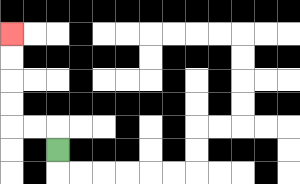{'start': '[2, 6]', 'end': '[0, 1]', 'path_directions': 'U,L,L,U,U,U,U', 'path_coordinates': '[[2, 6], [2, 5], [1, 5], [0, 5], [0, 4], [0, 3], [0, 2], [0, 1]]'}